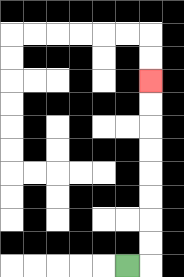{'start': '[5, 11]', 'end': '[6, 3]', 'path_directions': 'R,U,U,U,U,U,U,U,U', 'path_coordinates': '[[5, 11], [6, 11], [6, 10], [6, 9], [6, 8], [6, 7], [6, 6], [6, 5], [6, 4], [6, 3]]'}